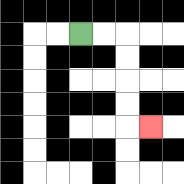{'start': '[3, 1]', 'end': '[6, 5]', 'path_directions': 'R,R,D,D,D,D,R', 'path_coordinates': '[[3, 1], [4, 1], [5, 1], [5, 2], [5, 3], [5, 4], [5, 5], [6, 5]]'}